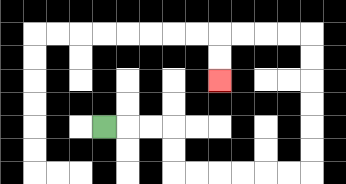{'start': '[4, 5]', 'end': '[9, 3]', 'path_directions': 'R,R,R,D,D,R,R,R,R,R,R,U,U,U,U,U,U,L,L,L,L,D,D', 'path_coordinates': '[[4, 5], [5, 5], [6, 5], [7, 5], [7, 6], [7, 7], [8, 7], [9, 7], [10, 7], [11, 7], [12, 7], [13, 7], [13, 6], [13, 5], [13, 4], [13, 3], [13, 2], [13, 1], [12, 1], [11, 1], [10, 1], [9, 1], [9, 2], [9, 3]]'}